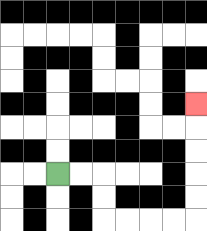{'start': '[2, 7]', 'end': '[8, 4]', 'path_directions': 'R,R,D,D,R,R,R,R,U,U,U,U,U', 'path_coordinates': '[[2, 7], [3, 7], [4, 7], [4, 8], [4, 9], [5, 9], [6, 9], [7, 9], [8, 9], [8, 8], [8, 7], [8, 6], [8, 5], [8, 4]]'}